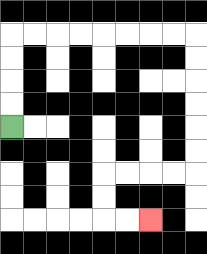{'start': '[0, 5]', 'end': '[6, 9]', 'path_directions': 'U,U,U,U,R,R,R,R,R,R,R,R,D,D,D,D,D,D,L,L,L,L,D,D,R,R', 'path_coordinates': '[[0, 5], [0, 4], [0, 3], [0, 2], [0, 1], [1, 1], [2, 1], [3, 1], [4, 1], [5, 1], [6, 1], [7, 1], [8, 1], [8, 2], [8, 3], [8, 4], [8, 5], [8, 6], [8, 7], [7, 7], [6, 7], [5, 7], [4, 7], [4, 8], [4, 9], [5, 9], [6, 9]]'}